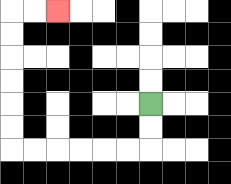{'start': '[6, 4]', 'end': '[2, 0]', 'path_directions': 'D,D,L,L,L,L,L,L,U,U,U,U,U,U,R,R', 'path_coordinates': '[[6, 4], [6, 5], [6, 6], [5, 6], [4, 6], [3, 6], [2, 6], [1, 6], [0, 6], [0, 5], [0, 4], [0, 3], [0, 2], [0, 1], [0, 0], [1, 0], [2, 0]]'}